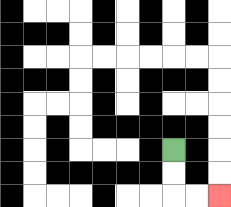{'start': '[7, 6]', 'end': '[9, 8]', 'path_directions': 'D,D,R,R', 'path_coordinates': '[[7, 6], [7, 7], [7, 8], [8, 8], [9, 8]]'}